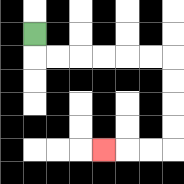{'start': '[1, 1]', 'end': '[4, 6]', 'path_directions': 'D,R,R,R,R,R,R,D,D,D,D,L,L,L', 'path_coordinates': '[[1, 1], [1, 2], [2, 2], [3, 2], [4, 2], [5, 2], [6, 2], [7, 2], [7, 3], [7, 4], [7, 5], [7, 6], [6, 6], [5, 6], [4, 6]]'}